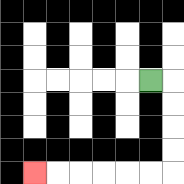{'start': '[6, 3]', 'end': '[1, 7]', 'path_directions': 'R,D,D,D,D,L,L,L,L,L,L', 'path_coordinates': '[[6, 3], [7, 3], [7, 4], [7, 5], [7, 6], [7, 7], [6, 7], [5, 7], [4, 7], [3, 7], [2, 7], [1, 7]]'}